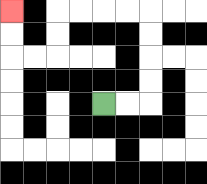{'start': '[4, 4]', 'end': '[0, 0]', 'path_directions': 'R,R,U,U,U,U,L,L,L,L,D,D,L,L,U,U', 'path_coordinates': '[[4, 4], [5, 4], [6, 4], [6, 3], [6, 2], [6, 1], [6, 0], [5, 0], [4, 0], [3, 0], [2, 0], [2, 1], [2, 2], [1, 2], [0, 2], [0, 1], [0, 0]]'}